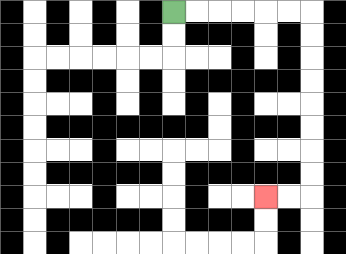{'start': '[7, 0]', 'end': '[11, 8]', 'path_directions': 'R,R,R,R,R,R,D,D,D,D,D,D,D,D,L,L', 'path_coordinates': '[[7, 0], [8, 0], [9, 0], [10, 0], [11, 0], [12, 0], [13, 0], [13, 1], [13, 2], [13, 3], [13, 4], [13, 5], [13, 6], [13, 7], [13, 8], [12, 8], [11, 8]]'}